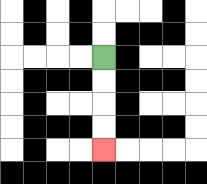{'start': '[4, 2]', 'end': '[4, 6]', 'path_directions': 'D,D,D,D', 'path_coordinates': '[[4, 2], [4, 3], [4, 4], [4, 5], [4, 6]]'}